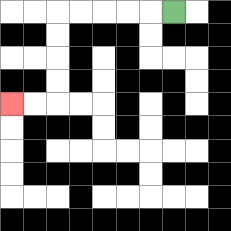{'start': '[7, 0]', 'end': '[0, 4]', 'path_directions': 'L,L,L,L,L,D,D,D,D,L,L', 'path_coordinates': '[[7, 0], [6, 0], [5, 0], [4, 0], [3, 0], [2, 0], [2, 1], [2, 2], [2, 3], [2, 4], [1, 4], [0, 4]]'}